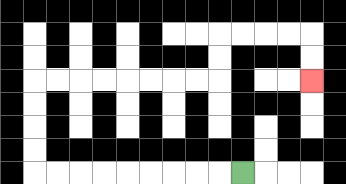{'start': '[10, 7]', 'end': '[13, 3]', 'path_directions': 'L,L,L,L,L,L,L,L,L,U,U,U,U,R,R,R,R,R,R,R,R,U,U,R,R,R,R,D,D', 'path_coordinates': '[[10, 7], [9, 7], [8, 7], [7, 7], [6, 7], [5, 7], [4, 7], [3, 7], [2, 7], [1, 7], [1, 6], [1, 5], [1, 4], [1, 3], [2, 3], [3, 3], [4, 3], [5, 3], [6, 3], [7, 3], [8, 3], [9, 3], [9, 2], [9, 1], [10, 1], [11, 1], [12, 1], [13, 1], [13, 2], [13, 3]]'}